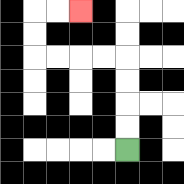{'start': '[5, 6]', 'end': '[3, 0]', 'path_directions': 'U,U,U,U,L,L,L,L,U,U,R,R', 'path_coordinates': '[[5, 6], [5, 5], [5, 4], [5, 3], [5, 2], [4, 2], [3, 2], [2, 2], [1, 2], [1, 1], [1, 0], [2, 0], [3, 0]]'}